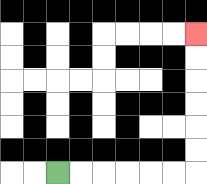{'start': '[2, 7]', 'end': '[8, 1]', 'path_directions': 'R,R,R,R,R,R,U,U,U,U,U,U', 'path_coordinates': '[[2, 7], [3, 7], [4, 7], [5, 7], [6, 7], [7, 7], [8, 7], [8, 6], [8, 5], [8, 4], [8, 3], [8, 2], [8, 1]]'}